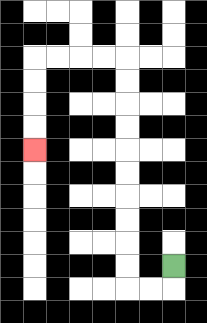{'start': '[7, 11]', 'end': '[1, 6]', 'path_directions': 'D,L,L,U,U,U,U,U,U,U,U,U,U,L,L,L,L,D,D,D,D', 'path_coordinates': '[[7, 11], [7, 12], [6, 12], [5, 12], [5, 11], [5, 10], [5, 9], [5, 8], [5, 7], [5, 6], [5, 5], [5, 4], [5, 3], [5, 2], [4, 2], [3, 2], [2, 2], [1, 2], [1, 3], [1, 4], [1, 5], [1, 6]]'}